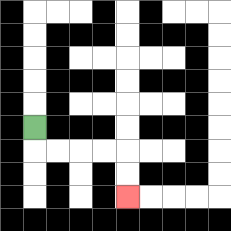{'start': '[1, 5]', 'end': '[5, 8]', 'path_directions': 'D,R,R,R,R,D,D', 'path_coordinates': '[[1, 5], [1, 6], [2, 6], [3, 6], [4, 6], [5, 6], [5, 7], [5, 8]]'}